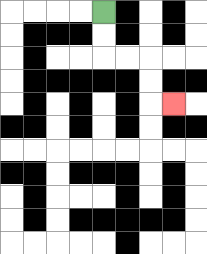{'start': '[4, 0]', 'end': '[7, 4]', 'path_directions': 'D,D,R,R,D,D,R', 'path_coordinates': '[[4, 0], [4, 1], [4, 2], [5, 2], [6, 2], [6, 3], [6, 4], [7, 4]]'}